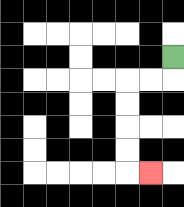{'start': '[7, 2]', 'end': '[6, 7]', 'path_directions': 'D,L,L,D,D,D,D,R', 'path_coordinates': '[[7, 2], [7, 3], [6, 3], [5, 3], [5, 4], [5, 5], [5, 6], [5, 7], [6, 7]]'}